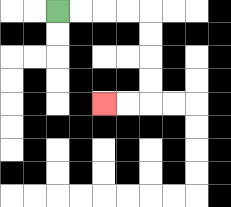{'start': '[2, 0]', 'end': '[4, 4]', 'path_directions': 'R,R,R,R,D,D,D,D,L,L', 'path_coordinates': '[[2, 0], [3, 0], [4, 0], [5, 0], [6, 0], [6, 1], [6, 2], [6, 3], [6, 4], [5, 4], [4, 4]]'}